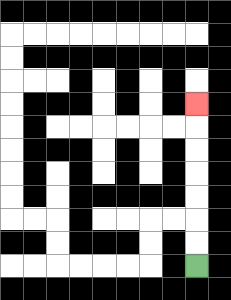{'start': '[8, 11]', 'end': '[8, 4]', 'path_directions': 'U,U,U,U,U,U,U', 'path_coordinates': '[[8, 11], [8, 10], [8, 9], [8, 8], [8, 7], [8, 6], [8, 5], [8, 4]]'}